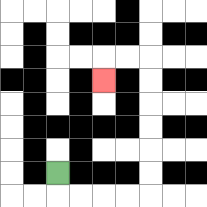{'start': '[2, 7]', 'end': '[4, 3]', 'path_directions': 'D,R,R,R,R,U,U,U,U,U,U,L,L,D', 'path_coordinates': '[[2, 7], [2, 8], [3, 8], [4, 8], [5, 8], [6, 8], [6, 7], [6, 6], [6, 5], [6, 4], [6, 3], [6, 2], [5, 2], [4, 2], [4, 3]]'}